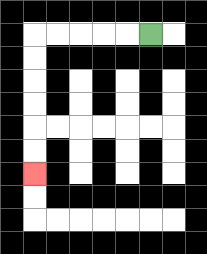{'start': '[6, 1]', 'end': '[1, 7]', 'path_directions': 'L,L,L,L,L,D,D,D,D,D,D', 'path_coordinates': '[[6, 1], [5, 1], [4, 1], [3, 1], [2, 1], [1, 1], [1, 2], [1, 3], [1, 4], [1, 5], [1, 6], [1, 7]]'}